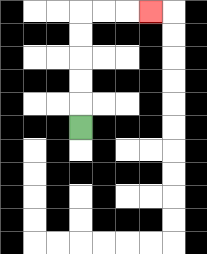{'start': '[3, 5]', 'end': '[6, 0]', 'path_directions': 'U,U,U,U,U,R,R,R', 'path_coordinates': '[[3, 5], [3, 4], [3, 3], [3, 2], [3, 1], [3, 0], [4, 0], [5, 0], [6, 0]]'}